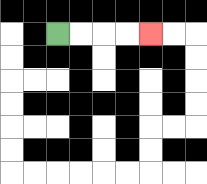{'start': '[2, 1]', 'end': '[6, 1]', 'path_directions': 'R,R,R,R', 'path_coordinates': '[[2, 1], [3, 1], [4, 1], [5, 1], [6, 1]]'}